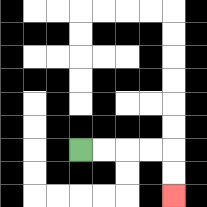{'start': '[3, 6]', 'end': '[7, 8]', 'path_directions': 'R,R,R,R,D,D', 'path_coordinates': '[[3, 6], [4, 6], [5, 6], [6, 6], [7, 6], [7, 7], [7, 8]]'}